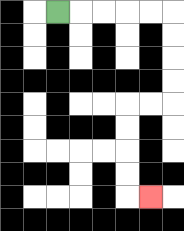{'start': '[2, 0]', 'end': '[6, 8]', 'path_directions': 'R,R,R,R,R,D,D,D,D,L,L,D,D,D,D,R', 'path_coordinates': '[[2, 0], [3, 0], [4, 0], [5, 0], [6, 0], [7, 0], [7, 1], [7, 2], [7, 3], [7, 4], [6, 4], [5, 4], [5, 5], [5, 6], [5, 7], [5, 8], [6, 8]]'}